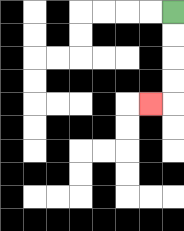{'start': '[7, 0]', 'end': '[6, 4]', 'path_directions': 'D,D,D,D,L', 'path_coordinates': '[[7, 0], [7, 1], [7, 2], [7, 3], [7, 4], [6, 4]]'}